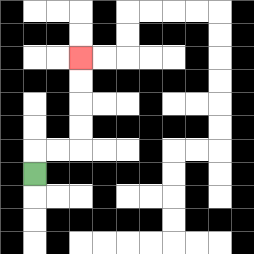{'start': '[1, 7]', 'end': '[3, 2]', 'path_directions': 'U,R,R,U,U,U,U', 'path_coordinates': '[[1, 7], [1, 6], [2, 6], [3, 6], [3, 5], [3, 4], [3, 3], [3, 2]]'}